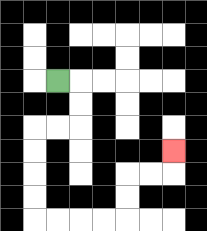{'start': '[2, 3]', 'end': '[7, 6]', 'path_directions': 'R,D,D,L,L,D,D,D,D,R,R,R,R,U,U,R,R,U', 'path_coordinates': '[[2, 3], [3, 3], [3, 4], [3, 5], [2, 5], [1, 5], [1, 6], [1, 7], [1, 8], [1, 9], [2, 9], [3, 9], [4, 9], [5, 9], [5, 8], [5, 7], [6, 7], [7, 7], [7, 6]]'}